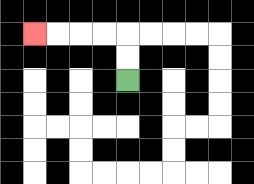{'start': '[5, 3]', 'end': '[1, 1]', 'path_directions': 'U,U,L,L,L,L', 'path_coordinates': '[[5, 3], [5, 2], [5, 1], [4, 1], [3, 1], [2, 1], [1, 1]]'}